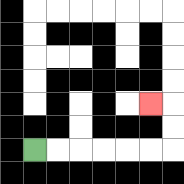{'start': '[1, 6]', 'end': '[6, 4]', 'path_directions': 'R,R,R,R,R,R,U,U,L', 'path_coordinates': '[[1, 6], [2, 6], [3, 6], [4, 6], [5, 6], [6, 6], [7, 6], [7, 5], [7, 4], [6, 4]]'}